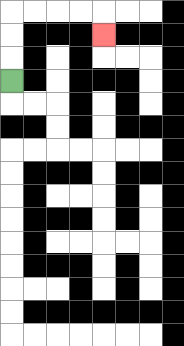{'start': '[0, 3]', 'end': '[4, 1]', 'path_directions': 'U,U,U,R,R,R,R,D', 'path_coordinates': '[[0, 3], [0, 2], [0, 1], [0, 0], [1, 0], [2, 0], [3, 0], [4, 0], [4, 1]]'}